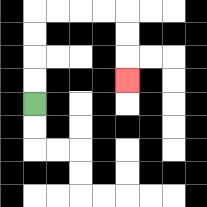{'start': '[1, 4]', 'end': '[5, 3]', 'path_directions': 'U,U,U,U,R,R,R,R,D,D,D', 'path_coordinates': '[[1, 4], [1, 3], [1, 2], [1, 1], [1, 0], [2, 0], [3, 0], [4, 0], [5, 0], [5, 1], [5, 2], [5, 3]]'}